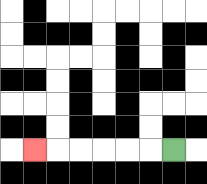{'start': '[7, 6]', 'end': '[1, 6]', 'path_directions': 'L,L,L,L,L,L', 'path_coordinates': '[[7, 6], [6, 6], [5, 6], [4, 6], [3, 6], [2, 6], [1, 6]]'}